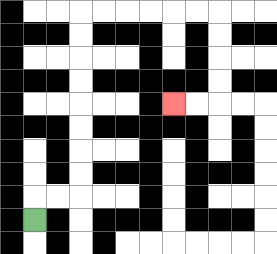{'start': '[1, 9]', 'end': '[7, 4]', 'path_directions': 'U,R,R,U,U,U,U,U,U,U,U,R,R,R,R,R,R,D,D,D,D,L,L', 'path_coordinates': '[[1, 9], [1, 8], [2, 8], [3, 8], [3, 7], [3, 6], [3, 5], [3, 4], [3, 3], [3, 2], [3, 1], [3, 0], [4, 0], [5, 0], [6, 0], [7, 0], [8, 0], [9, 0], [9, 1], [9, 2], [9, 3], [9, 4], [8, 4], [7, 4]]'}